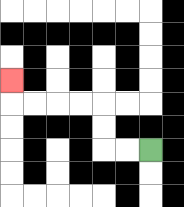{'start': '[6, 6]', 'end': '[0, 3]', 'path_directions': 'L,L,U,U,L,L,L,L,U', 'path_coordinates': '[[6, 6], [5, 6], [4, 6], [4, 5], [4, 4], [3, 4], [2, 4], [1, 4], [0, 4], [0, 3]]'}